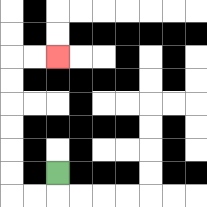{'start': '[2, 7]', 'end': '[2, 2]', 'path_directions': 'D,L,L,U,U,U,U,U,U,R,R', 'path_coordinates': '[[2, 7], [2, 8], [1, 8], [0, 8], [0, 7], [0, 6], [0, 5], [0, 4], [0, 3], [0, 2], [1, 2], [2, 2]]'}